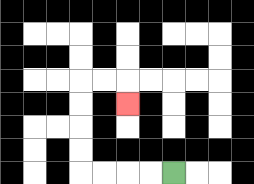{'start': '[7, 7]', 'end': '[5, 4]', 'path_directions': 'L,L,L,L,U,U,U,U,R,R,D', 'path_coordinates': '[[7, 7], [6, 7], [5, 7], [4, 7], [3, 7], [3, 6], [3, 5], [3, 4], [3, 3], [4, 3], [5, 3], [5, 4]]'}